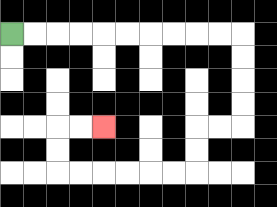{'start': '[0, 1]', 'end': '[4, 5]', 'path_directions': 'R,R,R,R,R,R,R,R,R,R,D,D,D,D,L,L,D,D,L,L,L,L,L,L,U,U,R,R', 'path_coordinates': '[[0, 1], [1, 1], [2, 1], [3, 1], [4, 1], [5, 1], [6, 1], [7, 1], [8, 1], [9, 1], [10, 1], [10, 2], [10, 3], [10, 4], [10, 5], [9, 5], [8, 5], [8, 6], [8, 7], [7, 7], [6, 7], [5, 7], [4, 7], [3, 7], [2, 7], [2, 6], [2, 5], [3, 5], [4, 5]]'}